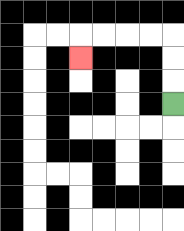{'start': '[7, 4]', 'end': '[3, 2]', 'path_directions': 'U,U,U,L,L,L,L,D', 'path_coordinates': '[[7, 4], [7, 3], [7, 2], [7, 1], [6, 1], [5, 1], [4, 1], [3, 1], [3, 2]]'}